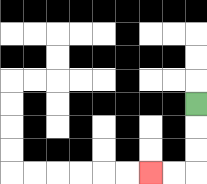{'start': '[8, 4]', 'end': '[6, 7]', 'path_directions': 'D,D,D,L,L', 'path_coordinates': '[[8, 4], [8, 5], [8, 6], [8, 7], [7, 7], [6, 7]]'}